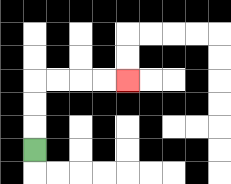{'start': '[1, 6]', 'end': '[5, 3]', 'path_directions': 'U,U,U,R,R,R,R', 'path_coordinates': '[[1, 6], [1, 5], [1, 4], [1, 3], [2, 3], [3, 3], [4, 3], [5, 3]]'}